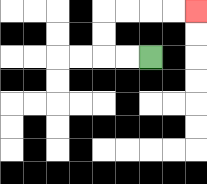{'start': '[6, 2]', 'end': '[8, 0]', 'path_directions': 'L,L,U,U,R,R,R,R', 'path_coordinates': '[[6, 2], [5, 2], [4, 2], [4, 1], [4, 0], [5, 0], [6, 0], [7, 0], [8, 0]]'}